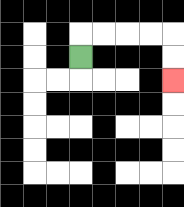{'start': '[3, 2]', 'end': '[7, 3]', 'path_directions': 'U,R,R,R,R,D,D', 'path_coordinates': '[[3, 2], [3, 1], [4, 1], [5, 1], [6, 1], [7, 1], [7, 2], [7, 3]]'}